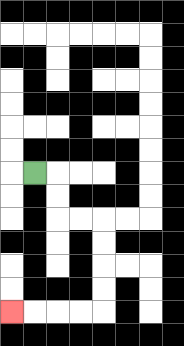{'start': '[1, 7]', 'end': '[0, 13]', 'path_directions': 'R,D,D,R,R,D,D,D,D,L,L,L,L', 'path_coordinates': '[[1, 7], [2, 7], [2, 8], [2, 9], [3, 9], [4, 9], [4, 10], [4, 11], [4, 12], [4, 13], [3, 13], [2, 13], [1, 13], [0, 13]]'}